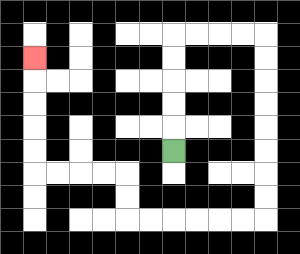{'start': '[7, 6]', 'end': '[1, 2]', 'path_directions': 'U,U,U,U,U,R,R,R,R,D,D,D,D,D,D,D,D,L,L,L,L,L,L,U,U,L,L,L,L,U,U,U,U,U', 'path_coordinates': '[[7, 6], [7, 5], [7, 4], [7, 3], [7, 2], [7, 1], [8, 1], [9, 1], [10, 1], [11, 1], [11, 2], [11, 3], [11, 4], [11, 5], [11, 6], [11, 7], [11, 8], [11, 9], [10, 9], [9, 9], [8, 9], [7, 9], [6, 9], [5, 9], [5, 8], [5, 7], [4, 7], [3, 7], [2, 7], [1, 7], [1, 6], [1, 5], [1, 4], [1, 3], [1, 2]]'}